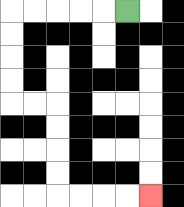{'start': '[5, 0]', 'end': '[6, 8]', 'path_directions': 'L,L,L,L,L,D,D,D,D,R,R,D,D,D,D,R,R,R,R', 'path_coordinates': '[[5, 0], [4, 0], [3, 0], [2, 0], [1, 0], [0, 0], [0, 1], [0, 2], [0, 3], [0, 4], [1, 4], [2, 4], [2, 5], [2, 6], [2, 7], [2, 8], [3, 8], [4, 8], [5, 8], [6, 8]]'}